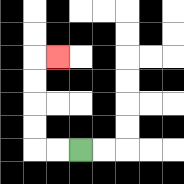{'start': '[3, 6]', 'end': '[2, 2]', 'path_directions': 'L,L,U,U,U,U,R', 'path_coordinates': '[[3, 6], [2, 6], [1, 6], [1, 5], [1, 4], [1, 3], [1, 2], [2, 2]]'}